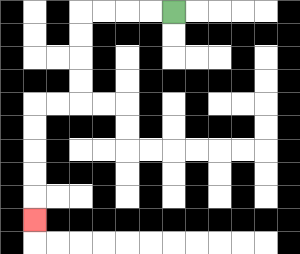{'start': '[7, 0]', 'end': '[1, 9]', 'path_directions': 'L,L,L,L,D,D,D,D,L,L,D,D,D,D,D', 'path_coordinates': '[[7, 0], [6, 0], [5, 0], [4, 0], [3, 0], [3, 1], [3, 2], [3, 3], [3, 4], [2, 4], [1, 4], [1, 5], [1, 6], [1, 7], [1, 8], [1, 9]]'}